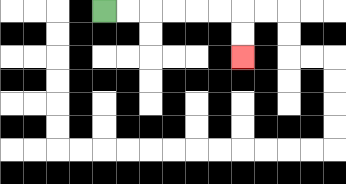{'start': '[4, 0]', 'end': '[10, 2]', 'path_directions': 'R,R,R,R,R,R,D,D', 'path_coordinates': '[[4, 0], [5, 0], [6, 0], [7, 0], [8, 0], [9, 0], [10, 0], [10, 1], [10, 2]]'}